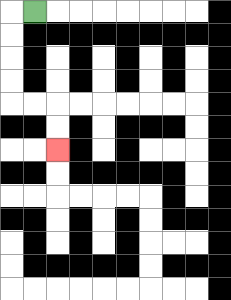{'start': '[1, 0]', 'end': '[2, 6]', 'path_directions': 'L,D,D,D,D,R,R,D,D', 'path_coordinates': '[[1, 0], [0, 0], [0, 1], [0, 2], [0, 3], [0, 4], [1, 4], [2, 4], [2, 5], [2, 6]]'}